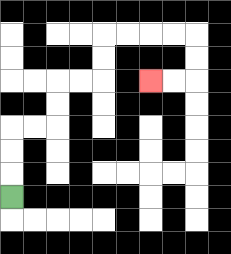{'start': '[0, 8]', 'end': '[6, 3]', 'path_directions': 'U,U,U,R,R,U,U,R,R,U,U,R,R,R,R,D,D,L,L', 'path_coordinates': '[[0, 8], [0, 7], [0, 6], [0, 5], [1, 5], [2, 5], [2, 4], [2, 3], [3, 3], [4, 3], [4, 2], [4, 1], [5, 1], [6, 1], [7, 1], [8, 1], [8, 2], [8, 3], [7, 3], [6, 3]]'}